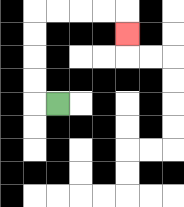{'start': '[2, 4]', 'end': '[5, 1]', 'path_directions': 'L,U,U,U,U,R,R,R,R,D', 'path_coordinates': '[[2, 4], [1, 4], [1, 3], [1, 2], [1, 1], [1, 0], [2, 0], [3, 0], [4, 0], [5, 0], [5, 1]]'}